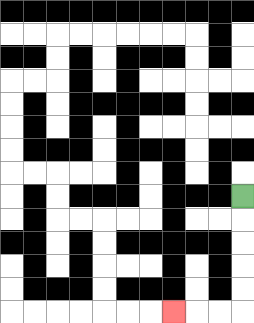{'start': '[10, 8]', 'end': '[7, 13]', 'path_directions': 'D,D,D,D,D,L,L,L', 'path_coordinates': '[[10, 8], [10, 9], [10, 10], [10, 11], [10, 12], [10, 13], [9, 13], [8, 13], [7, 13]]'}